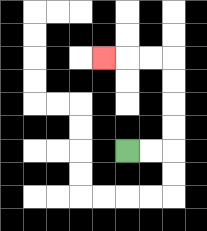{'start': '[5, 6]', 'end': '[4, 2]', 'path_directions': 'R,R,U,U,U,U,L,L,L', 'path_coordinates': '[[5, 6], [6, 6], [7, 6], [7, 5], [7, 4], [7, 3], [7, 2], [6, 2], [5, 2], [4, 2]]'}